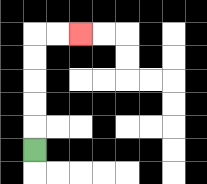{'start': '[1, 6]', 'end': '[3, 1]', 'path_directions': 'U,U,U,U,U,R,R', 'path_coordinates': '[[1, 6], [1, 5], [1, 4], [1, 3], [1, 2], [1, 1], [2, 1], [3, 1]]'}